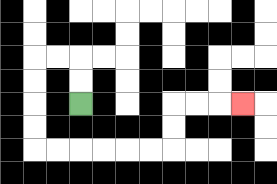{'start': '[3, 4]', 'end': '[10, 4]', 'path_directions': 'U,U,L,L,D,D,D,D,R,R,R,R,R,R,U,U,R,R,R', 'path_coordinates': '[[3, 4], [3, 3], [3, 2], [2, 2], [1, 2], [1, 3], [1, 4], [1, 5], [1, 6], [2, 6], [3, 6], [4, 6], [5, 6], [6, 6], [7, 6], [7, 5], [7, 4], [8, 4], [9, 4], [10, 4]]'}